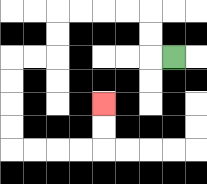{'start': '[7, 2]', 'end': '[4, 4]', 'path_directions': 'L,U,U,L,L,L,L,D,D,L,L,D,D,D,D,R,R,R,R,U,U', 'path_coordinates': '[[7, 2], [6, 2], [6, 1], [6, 0], [5, 0], [4, 0], [3, 0], [2, 0], [2, 1], [2, 2], [1, 2], [0, 2], [0, 3], [0, 4], [0, 5], [0, 6], [1, 6], [2, 6], [3, 6], [4, 6], [4, 5], [4, 4]]'}